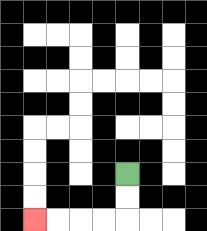{'start': '[5, 7]', 'end': '[1, 9]', 'path_directions': 'D,D,L,L,L,L', 'path_coordinates': '[[5, 7], [5, 8], [5, 9], [4, 9], [3, 9], [2, 9], [1, 9]]'}